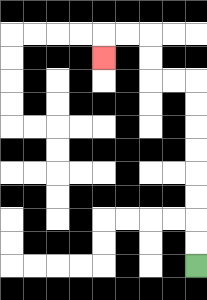{'start': '[8, 11]', 'end': '[4, 2]', 'path_directions': 'U,U,U,U,U,U,U,U,L,L,U,U,L,L,D', 'path_coordinates': '[[8, 11], [8, 10], [8, 9], [8, 8], [8, 7], [8, 6], [8, 5], [8, 4], [8, 3], [7, 3], [6, 3], [6, 2], [6, 1], [5, 1], [4, 1], [4, 2]]'}